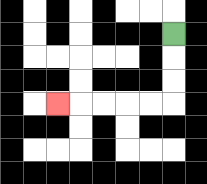{'start': '[7, 1]', 'end': '[2, 4]', 'path_directions': 'D,D,D,L,L,L,L,L', 'path_coordinates': '[[7, 1], [7, 2], [7, 3], [7, 4], [6, 4], [5, 4], [4, 4], [3, 4], [2, 4]]'}